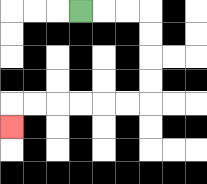{'start': '[3, 0]', 'end': '[0, 5]', 'path_directions': 'R,R,R,D,D,D,D,L,L,L,L,L,L,D', 'path_coordinates': '[[3, 0], [4, 0], [5, 0], [6, 0], [6, 1], [6, 2], [6, 3], [6, 4], [5, 4], [4, 4], [3, 4], [2, 4], [1, 4], [0, 4], [0, 5]]'}